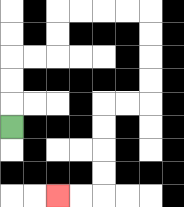{'start': '[0, 5]', 'end': '[2, 8]', 'path_directions': 'U,U,U,R,R,U,U,R,R,R,R,D,D,D,D,L,L,D,D,D,D,L,L', 'path_coordinates': '[[0, 5], [0, 4], [0, 3], [0, 2], [1, 2], [2, 2], [2, 1], [2, 0], [3, 0], [4, 0], [5, 0], [6, 0], [6, 1], [6, 2], [6, 3], [6, 4], [5, 4], [4, 4], [4, 5], [4, 6], [4, 7], [4, 8], [3, 8], [2, 8]]'}